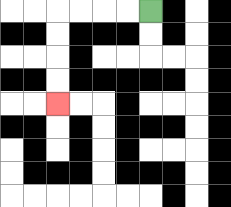{'start': '[6, 0]', 'end': '[2, 4]', 'path_directions': 'L,L,L,L,D,D,D,D', 'path_coordinates': '[[6, 0], [5, 0], [4, 0], [3, 0], [2, 0], [2, 1], [2, 2], [2, 3], [2, 4]]'}